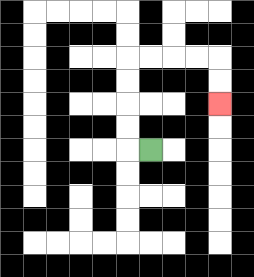{'start': '[6, 6]', 'end': '[9, 4]', 'path_directions': 'L,U,U,U,U,R,R,R,R,D,D', 'path_coordinates': '[[6, 6], [5, 6], [5, 5], [5, 4], [5, 3], [5, 2], [6, 2], [7, 2], [8, 2], [9, 2], [9, 3], [9, 4]]'}